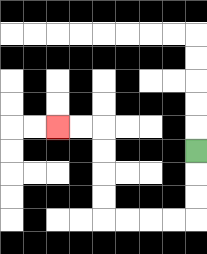{'start': '[8, 6]', 'end': '[2, 5]', 'path_directions': 'D,D,D,L,L,L,L,U,U,U,U,L,L', 'path_coordinates': '[[8, 6], [8, 7], [8, 8], [8, 9], [7, 9], [6, 9], [5, 9], [4, 9], [4, 8], [4, 7], [4, 6], [4, 5], [3, 5], [2, 5]]'}